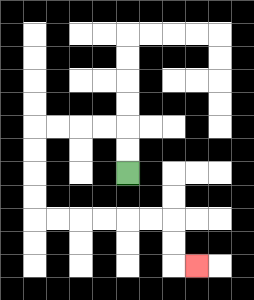{'start': '[5, 7]', 'end': '[8, 11]', 'path_directions': 'U,U,L,L,L,L,D,D,D,D,R,R,R,R,R,R,D,D,R', 'path_coordinates': '[[5, 7], [5, 6], [5, 5], [4, 5], [3, 5], [2, 5], [1, 5], [1, 6], [1, 7], [1, 8], [1, 9], [2, 9], [3, 9], [4, 9], [5, 9], [6, 9], [7, 9], [7, 10], [7, 11], [8, 11]]'}